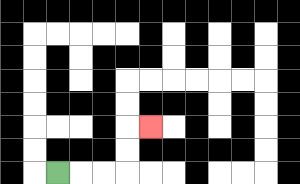{'start': '[2, 7]', 'end': '[6, 5]', 'path_directions': 'R,R,R,U,U,R', 'path_coordinates': '[[2, 7], [3, 7], [4, 7], [5, 7], [5, 6], [5, 5], [6, 5]]'}